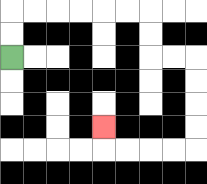{'start': '[0, 2]', 'end': '[4, 5]', 'path_directions': 'U,U,R,R,R,R,R,R,D,D,R,R,D,D,D,D,L,L,L,L,U', 'path_coordinates': '[[0, 2], [0, 1], [0, 0], [1, 0], [2, 0], [3, 0], [4, 0], [5, 0], [6, 0], [6, 1], [6, 2], [7, 2], [8, 2], [8, 3], [8, 4], [8, 5], [8, 6], [7, 6], [6, 6], [5, 6], [4, 6], [4, 5]]'}